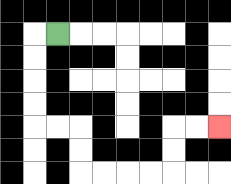{'start': '[2, 1]', 'end': '[9, 5]', 'path_directions': 'L,D,D,D,D,R,R,D,D,R,R,R,R,U,U,R,R', 'path_coordinates': '[[2, 1], [1, 1], [1, 2], [1, 3], [1, 4], [1, 5], [2, 5], [3, 5], [3, 6], [3, 7], [4, 7], [5, 7], [6, 7], [7, 7], [7, 6], [7, 5], [8, 5], [9, 5]]'}